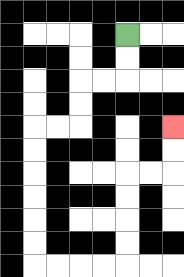{'start': '[5, 1]', 'end': '[7, 5]', 'path_directions': 'D,D,L,L,D,D,L,L,D,D,D,D,D,D,R,R,R,R,U,U,U,U,R,R,U,U', 'path_coordinates': '[[5, 1], [5, 2], [5, 3], [4, 3], [3, 3], [3, 4], [3, 5], [2, 5], [1, 5], [1, 6], [1, 7], [1, 8], [1, 9], [1, 10], [1, 11], [2, 11], [3, 11], [4, 11], [5, 11], [5, 10], [5, 9], [5, 8], [5, 7], [6, 7], [7, 7], [7, 6], [7, 5]]'}